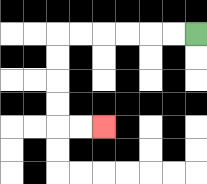{'start': '[8, 1]', 'end': '[4, 5]', 'path_directions': 'L,L,L,L,L,L,D,D,D,D,R,R', 'path_coordinates': '[[8, 1], [7, 1], [6, 1], [5, 1], [4, 1], [3, 1], [2, 1], [2, 2], [2, 3], [2, 4], [2, 5], [3, 5], [4, 5]]'}